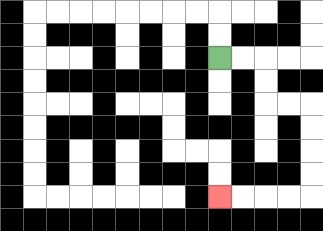{'start': '[9, 2]', 'end': '[9, 8]', 'path_directions': 'R,R,D,D,R,R,D,D,D,D,L,L,L,L', 'path_coordinates': '[[9, 2], [10, 2], [11, 2], [11, 3], [11, 4], [12, 4], [13, 4], [13, 5], [13, 6], [13, 7], [13, 8], [12, 8], [11, 8], [10, 8], [9, 8]]'}